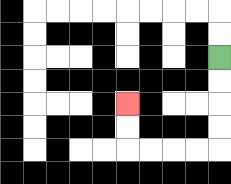{'start': '[9, 2]', 'end': '[5, 4]', 'path_directions': 'D,D,D,D,L,L,L,L,U,U', 'path_coordinates': '[[9, 2], [9, 3], [9, 4], [9, 5], [9, 6], [8, 6], [7, 6], [6, 6], [5, 6], [5, 5], [5, 4]]'}